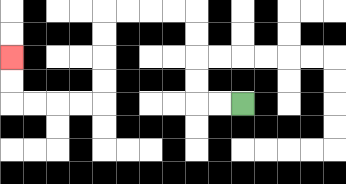{'start': '[10, 4]', 'end': '[0, 2]', 'path_directions': 'L,L,U,U,U,U,L,L,L,L,D,D,D,D,L,L,L,L,U,U', 'path_coordinates': '[[10, 4], [9, 4], [8, 4], [8, 3], [8, 2], [8, 1], [8, 0], [7, 0], [6, 0], [5, 0], [4, 0], [4, 1], [4, 2], [4, 3], [4, 4], [3, 4], [2, 4], [1, 4], [0, 4], [0, 3], [0, 2]]'}